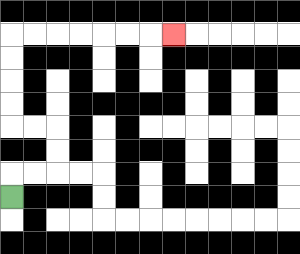{'start': '[0, 8]', 'end': '[7, 1]', 'path_directions': 'U,R,R,U,U,L,L,U,U,U,U,R,R,R,R,R,R,R', 'path_coordinates': '[[0, 8], [0, 7], [1, 7], [2, 7], [2, 6], [2, 5], [1, 5], [0, 5], [0, 4], [0, 3], [0, 2], [0, 1], [1, 1], [2, 1], [3, 1], [4, 1], [5, 1], [6, 1], [7, 1]]'}